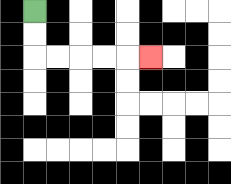{'start': '[1, 0]', 'end': '[6, 2]', 'path_directions': 'D,D,R,R,R,R,R', 'path_coordinates': '[[1, 0], [1, 1], [1, 2], [2, 2], [3, 2], [4, 2], [5, 2], [6, 2]]'}